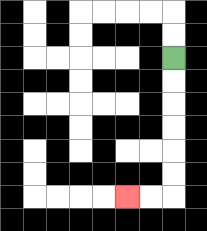{'start': '[7, 2]', 'end': '[5, 8]', 'path_directions': 'D,D,D,D,D,D,L,L', 'path_coordinates': '[[7, 2], [7, 3], [7, 4], [7, 5], [7, 6], [7, 7], [7, 8], [6, 8], [5, 8]]'}